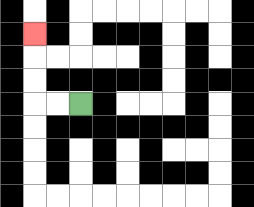{'start': '[3, 4]', 'end': '[1, 1]', 'path_directions': 'L,L,U,U,U', 'path_coordinates': '[[3, 4], [2, 4], [1, 4], [1, 3], [1, 2], [1, 1]]'}